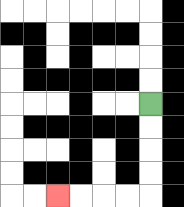{'start': '[6, 4]', 'end': '[2, 8]', 'path_directions': 'D,D,D,D,L,L,L,L', 'path_coordinates': '[[6, 4], [6, 5], [6, 6], [6, 7], [6, 8], [5, 8], [4, 8], [3, 8], [2, 8]]'}